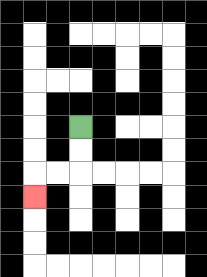{'start': '[3, 5]', 'end': '[1, 8]', 'path_directions': 'D,D,L,L,D', 'path_coordinates': '[[3, 5], [3, 6], [3, 7], [2, 7], [1, 7], [1, 8]]'}